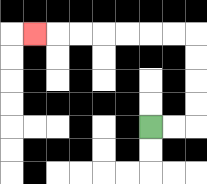{'start': '[6, 5]', 'end': '[1, 1]', 'path_directions': 'R,R,U,U,U,U,L,L,L,L,L,L,L', 'path_coordinates': '[[6, 5], [7, 5], [8, 5], [8, 4], [8, 3], [8, 2], [8, 1], [7, 1], [6, 1], [5, 1], [4, 1], [3, 1], [2, 1], [1, 1]]'}